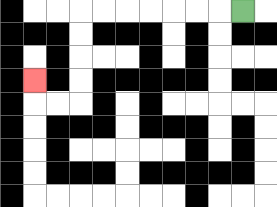{'start': '[10, 0]', 'end': '[1, 3]', 'path_directions': 'L,L,L,L,L,L,L,D,D,D,D,L,L,U', 'path_coordinates': '[[10, 0], [9, 0], [8, 0], [7, 0], [6, 0], [5, 0], [4, 0], [3, 0], [3, 1], [3, 2], [3, 3], [3, 4], [2, 4], [1, 4], [1, 3]]'}